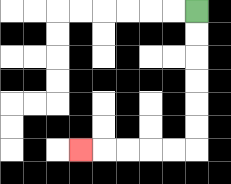{'start': '[8, 0]', 'end': '[3, 6]', 'path_directions': 'D,D,D,D,D,D,L,L,L,L,L', 'path_coordinates': '[[8, 0], [8, 1], [8, 2], [8, 3], [8, 4], [8, 5], [8, 6], [7, 6], [6, 6], [5, 6], [4, 6], [3, 6]]'}